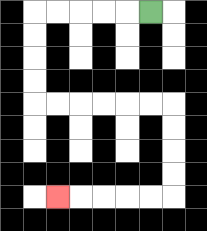{'start': '[6, 0]', 'end': '[2, 8]', 'path_directions': 'L,L,L,L,L,D,D,D,D,R,R,R,R,R,R,D,D,D,D,L,L,L,L,L', 'path_coordinates': '[[6, 0], [5, 0], [4, 0], [3, 0], [2, 0], [1, 0], [1, 1], [1, 2], [1, 3], [1, 4], [2, 4], [3, 4], [4, 4], [5, 4], [6, 4], [7, 4], [7, 5], [7, 6], [7, 7], [7, 8], [6, 8], [5, 8], [4, 8], [3, 8], [2, 8]]'}